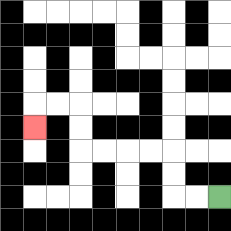{'start': '[9, 8]', 'end': '[1, 5]', 'path_directions': 'L,L,U,U,L,L,L,L,U,U,L,L,D', 'path_coordinates': '[[9, 8], [8, 8], [7, 8], [7, 7], [7, 6], [6, 6], [5, 6], [4, 6], [3, 6], [3, 5], [3, 4], [2, 4], [1, 4], [1, 5]]'}